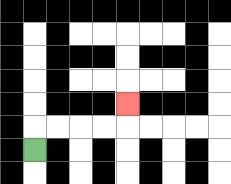{'start': '[1, 6]', 'end': '[5, 4]', 'path_directions': 'U,R,R,R,R,U', 'path_coordinates': '[[1, 6], [1, 5], [2, 5], [3, 5], [4, 5], [5, 5], [5, 4]]'}